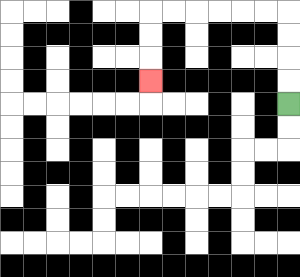{'start': '[12, 4]', 'end': '[6, 3]', 'path_directions': 'U,U,U,U,L,L,L,L,L,L,D,D,D', 'path_coordinates': '[[12, 4], [12, 3], [12, 2], [12, 1], [12, 0], [11, 0], [10, 0], [9, 0], [8, 0], [7, 0], [6, 0], [6, 1], [6, 2], [6, 3]]'}